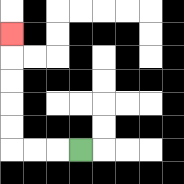{'start': '[3, 6]', 'end': '[0, 1]', 'path_directions': 'L,L,L,U,U,U,U,U', 'path_coordinates': '[[3, 6], [2, 6], [1, 6], [0, 6], [0, 5], [0, 4], [0, 3], [0, 2], [0, 1]]'}